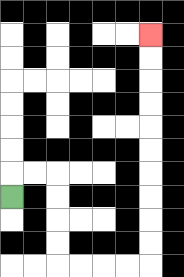{'start': '[0, 8]', 'end': '[6, 1]', 'path_directions': 'U,R,R,D,D,D,D,R,R,R,R,U,U,U,U,U,U,U,U,U,U', 'path_coordinates': '[[0, 8], [0, 7], [1, 7], [2, 7], [2, 8], [2, 9], [2, 10], [2, 11], [3, 11], [4, 11], [5, 11], [6, 11], [6, 10], [6, 9], [6, 8], [6, 7], [6, 6], [6, 5], [6, 4], [6, 3], [6, 2], [6, 1]]'}